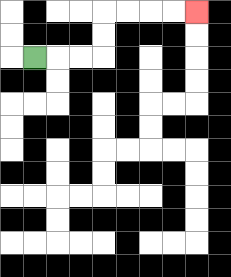{'start': '[1, 2]', 'end': '[8, 0]', 'path_directions': 'R,R,R,U,U,R,R,R,R', 'path_coordinates': '[[1, 2], [2, 2], [3, 2], [4, 2], [4, 1], [4, 0], [5, 0], [6, 0], [7, 0], [8, 0]]'}